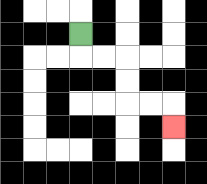{'start': '[3, 1]', 'end': '[7, 5]', 'path_directions': 'D,R,R,D,D,R,R,D', 'path_coordinates': '[[3, 1], [3, 2], [4, 2], [5, 2], [5, 3], [5, 4], [6, 4], [7, 4], [7, 5]]'}